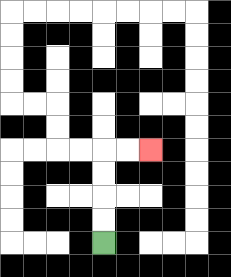{'start': '[4, 10]', 'end': '[6, 6]', 'path_directions': 'U,U,U,U,R,R', 'path_coordinates': '[[4, 10], [4, 9], [4, 8], [4, 7], [4, 6], [5, 6], [6, 6]]'}